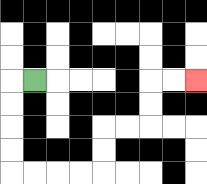{'start': '[1, 3]', 'end': '[8, 3]', 'path_directions': 'L,D,D,D,D,R,R,R,R,U,U,R,R,U,U,R,R', 'path_coordinates': '[[1, 3], [0, 3], [0, 4], [0, 5], [0, 6], [0, 7], [1, 7], [2, 7], [3, 7], [4, 7], [4, 6], [4, 5], [5, 5], [6, 5], [6, 4], [6, 3], [7, 3], [8, 3]]'}